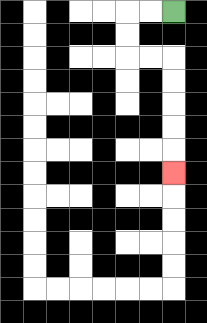{'start': '[7, 0]', 'end': '[7, 7]', 'path_directions': 'L,L,D,D,R,R,D,D,D,D,D', 'path_coordinates': '[[7, 0], [6, 0], [5, 0], [5, 1], [5, 2], [6, 2], [7, 2], [7, 3], [7, 4], [7, 5], [7, 6], [7, 7]]'}